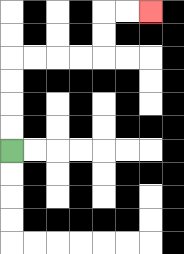{'start': '[0, 6]', 'end': '[6, 0]', 'path_directions': 'U,U,U,U,R,R,R,R,U,U,R,R', 'path_coordinates': '[[0, 6], [0, 5], [0, 4], [0, 3], [0, 2], [1, 2], [2, 2], [3, 2], [4, 2], [4, 1], [4, 0], [5, 0], [6, 0]]'}